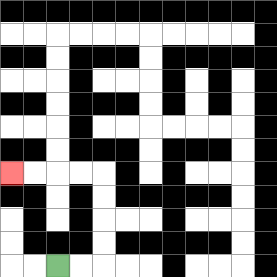{'start': '[2, 11]', 'end': '[0, 7]', 'path_directions': 'R,R,U,U,U,U,L,L,L,L', 'path_coordinates': '[[2, 11], [3, 11], [4, 11], [4, 10], [4, 9], [4, 8], [4, 7], [3, 7], [2, 7], [1, 7], [0, 7]]'}